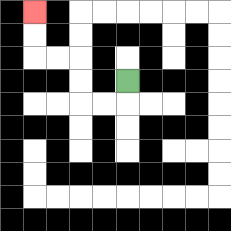{'start': '[5, 3]', 'end': '[1, 0]', 'path_directions': 'D,L,L,U,U,L,L,U,U', 'path_coordinates': '[[5, 3], [5, 4], [4, 4], [3, 4], [3, 3], [3, 2], [2, 2], [1, 2], [1, 1], [1, 0]]'}